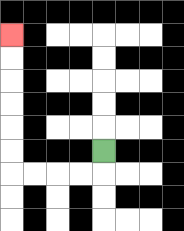{'start': '[4, 6]', 'end': '[0, 1]', 'path_directions': 'D,L,L,L,L,U,U,U,U,U,U', 'path_coordinates': '[[4, 6], [4, 7], [3, 7], [2, 7], [1, 7], [0, 7], [0, 6], [0, 5], [0, 4], [0, 3], [0, 2], [0, 1]]'}